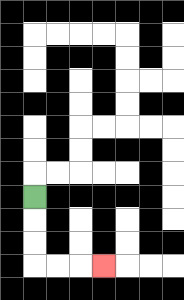{'start': '[1, 8]', 'end': '[4, 11]', 'path_directions': 'D,D,D,R,R,R', 'path_coordinates': '[[1, 8], [1, 9], [1, 10], [1, 11], [2, 11], [3, 11], [4, 11]]'}